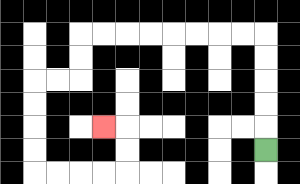{'start': '[11, 6]', 'end': '[4, 5]', 'path_directions': 'U,U,U,U,U,L,L,L,L,L,L,L,L,D,D,L,L,D,D,D,D,R,R,R,R,U,U,L', 'path_coordinates': '[[11, 6], [11, 5], [11, 4], [11, 3], [11, 2], [11, 1], [10, 1], [9, 1], [8, 1], [7, 1], [6, 1], [5, 1], [4, 1], [3, 1], [3, 2], [3, 3], [2, 3], [1, 3], [1, 4], [1, 5], [1, 6], [1, 7], [2, 7], [3, 7], [4, 7], [5, 7], [5, 6], [5, 5], [4, 5]]'}